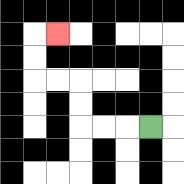{'start': '[6, 5]', 'end': '[2, 1]', 'path_directions': 'L,L,L,U,U,L,L,U,U,R', 'path_coordinates': '[[6, 5], [5, 5], [4, 5], [3, 5], [3, 4], [3, 3], [2, 3], [1, 3], [1, 2], [1, 1], [2, 1]]'}